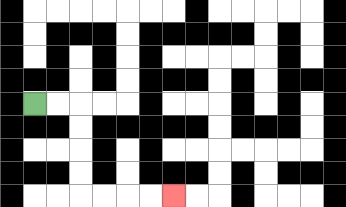{'start': '[1, 4]', 'end': '[7, 8]', 'path_directions': 'R,R,D,D,D,D,R,R,R,R', 'path_coordinates': '[[1, 4], [2, 4], [3, 4], [3, 5], [3, 6], [3, 7], [3, 8], [4, 8], [5, 8], [6, 8], [7, 8]]'}